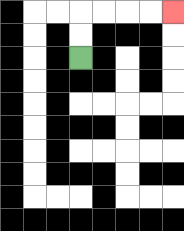{'start': '[3, 2]', 'end': '[7, 0]', 'path_directions': 'U,U,R,R,R,R', 'path_coordinates': '[[3, 2], [3, 1], [3, 0], [4, 0], [5, 0], [6, 0], [7, 0]]'}